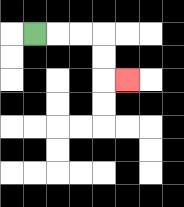{'start': '[1, 1]', 'end': '[5, 3]', 'path_directions': 'R,R,R,D,D,R', 'path_coordinates': '[[1, 1], [2, 1], [3, 1], [4, 1], [4, 2], [4, 3], [5, 3]]'}